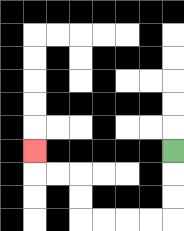{'start': '[7, 6]', 'end': '[1, 6]', 'path_directions': 'D,D,D,L,L,L,L,U,U,L,L,U', 'path_coordinates': '[[7, 6], [7, 7], [7, 8], [7, 9], [6, 9], [5, 9], [4, 9], [3, 9], [3, 8], [3, 7], [2, 7], [1, 7], [1, 6]]'}